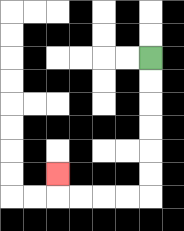{'start': '[6, 2]', 'end': '[2, 7]', 'path_directions': 'D,D,D,D,D,D,L,L,L,L,U', 'path_coordinates': '[[6, 2], [6, 3], [6, 4], [6, 5], [6, 6], [6, 7], [6, 8], [5, 8], [4, 8], [3, 8], [2, 8], [2, 7]]'}